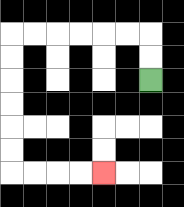{'start': '[6, 3]', 'end': '[4, 7]', 'path_directions': 'U,U,L,L,L,L,L,L,D,D,D,D,D,D,R,R,R,R', 'path_coordinates': '[[6, 3], [6, 2], [6, 1], [5, 1], [4, 1], [3, 1], [2, 1], [1, 1], [0, 1], [0, 2], [0, 3], [0, 4], [0, 5], [0, 6], [0, 7], [1, 7], [2, 7], [3, 7], [4, 7]]'}